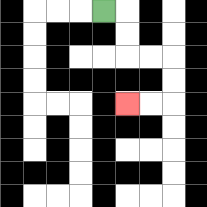{'start': '[4, 0]', 'end': '[5, 4]', 'path_directions': 'R,D,D,R,R,D,D,L,L', 'path_coordinates': '[[4, 0], [5, 0], [5, 1], [5, 2], [6, 2], [7, 2], [7, 3], [7, 4], [6, 4], [5, 4]]'}